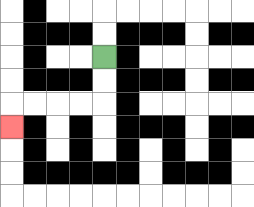{'start': '[4, 2]', 'end': '[0, 5]', 'path_directions': 'D,D,L,L,L,L,D', 'path_coordinates': '[[4, 2], [4, 3], [4, 4], [3, 4], [2, 4], [1, 4], [0, 4], [0, 5]]'}